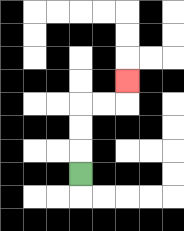{'start': '[3, 7]', 'end': '[5, 3]', 'path_directions': 'U,U,U,R,R,U', 'path_coordinates': '[[3, 7], [3, 6], [3, 5], [3, 4], [4, 4], [5, 4], [5, 3]]'}